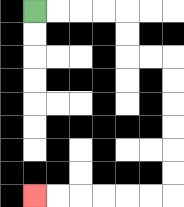{'start': '[1, 0]', 'end': '[1, 8]', 'path_directions': 'R,R,R,R,D,D,R,R,D,D,D,D,D,D,L,L,L,L,L,L', 'path_coordinates': '[[1, 0], [2, 0], [3, 0], [4, 0], [5, 0], [5, 1], [5, 2], [6, 2], [7, 2], [7, 3], [7, 4], [7, 5], [7, 6], [7, 7], [7, 8], [6, 8], [5, 8], [4, 8], [3, 8], [2, 8], [1, 8]]'}